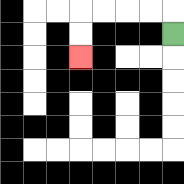{'start': '[7, 1]', 'end': '[3, 2]', 'path_directions': 'U,L,L,L,L,D,D', 'path_coordinates': '[[7, 1], [7, 0], [6, 0], [5, 0], [4, 0], [3, 0], [3, 1], [3, 2]]'}